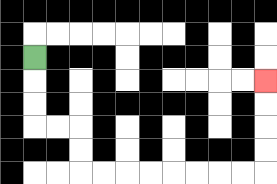{'start': '[1, 2]', 'end': '[11, 3]', 'path_directions': 'D,D,D,R,R,D,D,R,R,R,R,R,R,R,R,U,U,U,U', 'path_coordinates': '[[1, 2], [1, 3], [1, 4], [1, 5], [2, 5], [3, 5], [3, 6], [3, 7], [4, 7], [5, 7], [6, 7], [7, 7], [8, 7], [9, 7], [10, 7], [11, 7], [11, 6], [11, 5], [11, 4], [11, 3]]'}